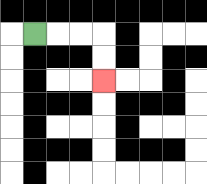{'start': '[1, 1]', 'end': '[4, 3]', 'path_directions': 'R,R,R,D,D', 'path_coordinates': '[[1, 1], [2, 1], [3, 1], [4, 1], [4, 2], [4, 3]]'}